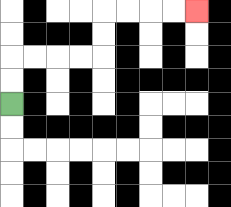{'start': '[0, 4]', 'end': '[8, 0]', 'path_directions': 'U,U,R,R,R,R,U,U,R,R,R,R', 'path_coordinates': '[[0, 4], [0, 3], [0, 2], [1, 2], [2, 2], [3, 2], [4, 2], [4, 1], [4, 0], [5, 0], [6, 0], [7, 0], [8, 0]]'}